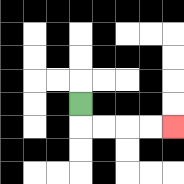{'start': '[3, 4]', 'end': '[7, 5]', 'path_directions': 'D,R,R,R,R', 'path_coordinates': '[[3, 4], [3, 5], [4, 5], [5, 5], [6, 5], [7, 5]]'}